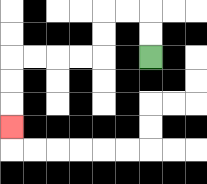{'start': '[6, 2]', 'end': '[0, 5]', 'path_directions': 'U,U,L,L,D,D,L,L,L,L,D,D,D', 'path_coordinates': '[[6, 2], [6, 1], [6, 0], [5, 0], [4, 0], [4, 1], [4, 2], [3, 2], [2, 2], [1, 2], [0, 2], [0, 3], [0, 4], [0, 5]]'}